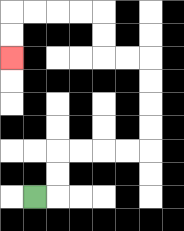{'start': '[1, 8]', 'end': '[0, 2]', 'path_directions': 'R,U,U,R,R,R,R,U,U,U,U,L,L,U,U,L,L,L,L,D,D', 'path_coordinates': '[[1, 8], [2, 8], [2, 7], [2, 6], [3, 6], [4, 6], [5, 6], [6, 6], [6, 5], [6, 4], [6, 3], [6, 2], [5, 2], [4, 2], [4, 1], [4, 0], [3, 0], [2, 0], [1, 0], [0, 0], [0, 1], [0, 2]]'}